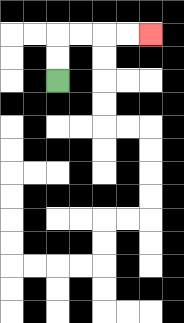{'start': '[2, 3]', 'end': '[6, 1]', 'path_directions': 'U,U,R,R,R,R', 'path_coordinates': '[[2, 3], [2, 2], [2, 1], [3, 1], [4, 1], [5, 1], [6, 1]]'}